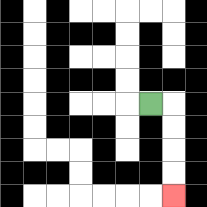{'start': '[6, 4]', 'end': '[7, 8]', 'path_directions': 'R,D,D,D,D', 'path_coordinates': '[[6, 4], [7, 4], [7, 5], [7, 6], [7, 7], [7, 8]]'}